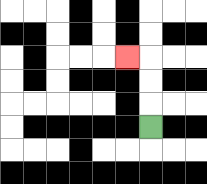{'start': '[6, 5]', 'end': '[5, 2]', 'path_directions': 'U,U,U,L', 'path_coordinates': '[[6, 5], [6, 4], [6, 3], [6, 2], [5, 2]]'}